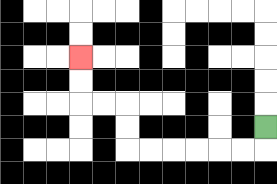{'start': '[11, 5]', 'end': '[3, 2]', 'path_directions': 'D,L,L,L,L,L,L,U,U,L,L,U,U', 'path_coordinates': '[[11, 5], [11, 6], [10, 6], [9, 6], [8, 6], [7, 6], [6, 6], [5, 6], [5, 5], [5, 4], [4, 4], [3, 4], [3, 3], [3, 2]]'}